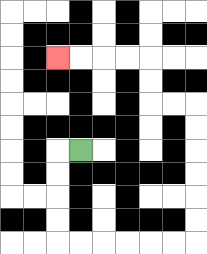{'start': '[3, 6]', 'end': '[2, 2]', 'path_directions': 'L,D,D,D,D,R,R,R,R,R,R,U,U,U,U,U,U,L,L,U,U,L,L,L,L', 'path_coordinates': '[[3, 6], [2, 6], [2, 7], [2, 8], [2, 9], [2, 10], [3, 10], [4, 10], [5, 10], [6, 10], [7, 10], [8, 10], [8, 9], [8, 8], [8, 7], [8, 6], [8, 5], [8, 4], [7, 4], [6, 4], [6, 3], [6, 2], [5, 2], [4, 2], [3, 2], [2, 2]]'}